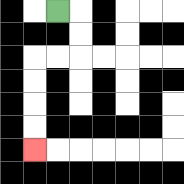{'start': '[2, 0]', 'end': '[1, 6]', 'path_directions': 'R,D,D,L,L,D,D,D,D', 'path_coordinates': '[[2, 0], [3, 0], [3, 1], [3, 2], [2, 2], [1, 2], [1, 3], [1, 4], [1, 5], [1, 6]]'}